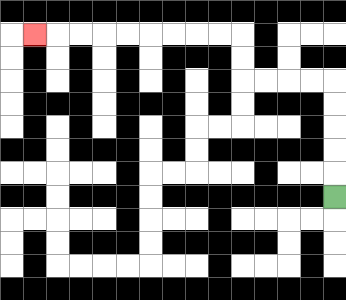{'start': '[14, 8]', 'end': '[1, 1]', 'path_directions': 'U,U,U,U,U,L,L,L,L,U,U,L,L,L,L,L,L,L,L,L', 'path_coordinates': '[[14, 8], [14, 7], [14, 6], [14, 5], [14, 4], [14, 3], [13, 3], [12, 3], [11, 3], [10, 3], [10, 2], [10, 1], [9, 1], [8, 1], [7, 1], [6, 1], [5, 1], [4, 1], [3, 1], [2, 1], [1, 1]]'}